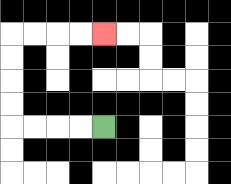{'start': '[4, 5]', 'end': '[4, 1]', 'path_directions': 'L,L,L,L,U,U,U,U,R,R,R,R', 'path_coordinates': '[[4, 5], [3, 5], [2, 5], [1, 5], [0, 5], [0, 4], [0, 3], [0, 2], [0, 1], [1, 1], [2, 1], [3, 1], [4, 1]]'}